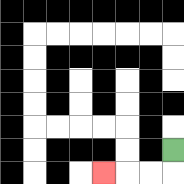{'start': '[7, 6]', 'end': '[4, 7]', 'path_directions': 'D,L,L,L', 'path_coordinates': '[[7, 6], [7, 7], [6, 7], [5, 7], [4, 7]]'}